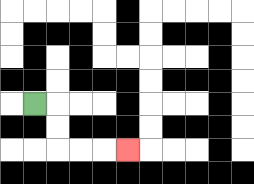{'start': '[1, 4]', 'end': '[5, 6]', 'path_directions': 'R,D,D,R,R,R', 'path_coordinates': '[[1, 4], [2, 4], [2, 5], [2, 6], [3, 6], [4, 6], [5, 6]]'}